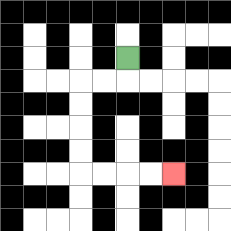{'start': '[5, 2]', 'end': '[7, 7]', 'path_directions': 'D,L,L,D,D,D,D,R,R,R,R', 'path_coordinates': '[[5, 2], [5, 3], [4, 3], [3, 3], [3, 4], [3, 5], [3, 6], [3, 7], [4, 7], [5, 7], [6, 7], [7, 7]]'}